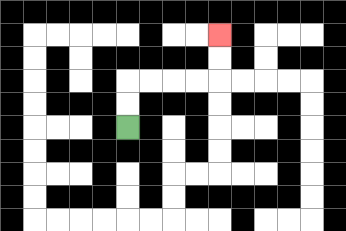{'start': '[5, 5]', 'end': '[9, 1]', 'path_directions': 'U,U,R,R,R,R,U,U', 'path_coordinates': '[[5, 5], [5, 4], [5, 3], [6, 3], [7, 3], [8, 3], [9, 3], [9, 2], [9, 1]]'}